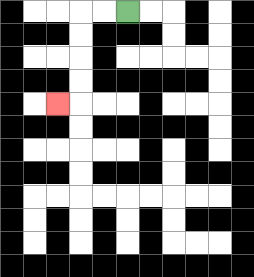{'start': '[5, 0]', 'end': '[2, 4]', 'path_directions': 'L,L,D,D,D,D,L', 'path_coordinates': '[[5, 0], [4, 0], [3, 0], [3, 1], [3, 2], [3, 3], [3, 4], [2, 4]]'}